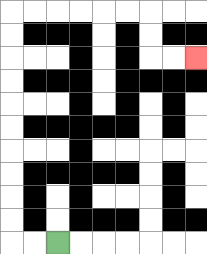{'start': '[2, 10]', 'end': '[8, 2]', 'path_directions': 'L,L,U,U,U,U,U,U,U,U,U,U,R,R,R,R,R,R,D,D,R,R', 'path_coordinates': '[[2, 10], [1, 10], [0, 10], [0, 9], [0, 8], [0, 7], [0, 6], [0, 5], [0, 4], [0, 3], [0, 2], [0, 1], [0, 0], [1, 0], [2, 0], [3, 0], [4, 0], [5, 0], [6, 0], [6, 1], [6, 2], [7, 2], [8, 2]]'}